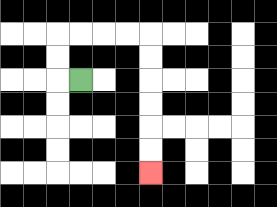{'start': '[3, 3]', 'end': '[6, 7]', 'path_directions': 'L,U,U,R,R,R,R,D,D,D,D,D,D', 'path_coordinates': '[[3, 3], [2, 3], [2, 2], [2, 1], [3, 1], [4, 1], [5, 1], [6, 1], [6, 2], [6, 3], [6, 4], [6, 5], [6, 6], [6, 7]]'}